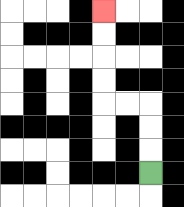{'start': '[6, 7]', 'end': '[4, 0]', 'path_directions': 'U,U,U,L,L,U,U,U,U', 'path_coordinates': '[[6, 7], [6, 6], [6, 5], [6, 4], [5, 4], [4, 4], [4, 3], [4, 2], [4, 1], [4, 0]]'}